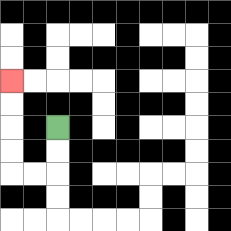{'start': '[2, 5]', 'end': '[0, 3]', 'path_directions': 'D,D,L,L,U,U,U,U', 'path_coordinates': '[[2, 5], [2, 6], [2, 7], [1, 7], [0, 7], [0, 6], [0, 5], [0, 4], [0, 3]]'}